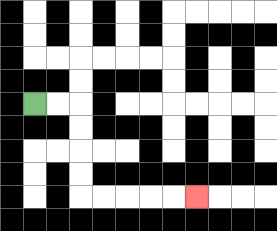{'start': '[1, 4]', 'end': '[8, 8]', 'path_directions': 'R,R,D,D,D,D,R,R,R,R,R', 'path_coordinates': '[[1, 4], [2, 4], [3, 4], [3, 5], [3, 6], [3, 7], [3, 8], [4, 8], [5, 8], [6, 8], [7, 8], [8, 8]]'}